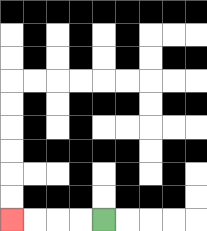{'start': '[4, 9]', 'end': '[0, 9]', 'path_directions': 'L,L,L,L', 'path_coordinates': '[[4, 9], [3, 9], [2, 9], [1, 9], [0, 9]]'}